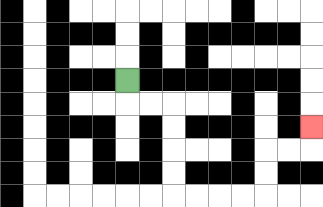{'start': '[5, 3]', 'end': '[13, 5]', 'path_directions': 'D,R,R,D,D,D,D,R,R,R,R,U,U,R,R,U', 'path_coordinates': '[[5, 3], [5, 4], [6, 4], [7, 4], [7, 5], [7, 6], [7, 7], [7, 8], [8, 8], [9, 8], [10, 8], [11, 8], [11, 7], [11, 6], [12, 6], [13, 6], [13, 5]]'}